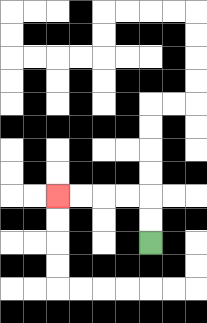{'start': '[6, 10]', 'end': '[2, 8]', 'path_directions': 'U,U,L,L,L,L', 'path_coordinates': '[[6, 10], [6, 9], [6, 8], [5, 8], [4, 8], [3, 8], [2, 8]]'}